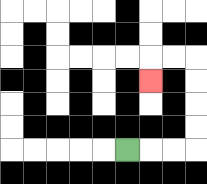{'start': '[5, 6]', 'end': '[6, 3]', 'path_directions': 'R,R,R,U,U,U,U,L,L,D', 'path_coordinates': '[[5, 6], [6, 6], [7, 6], [8, 6], [8, 5], [8, 4], [8, 3], [8, 2], [7, 2], [6, 2], [6, 3]]'}